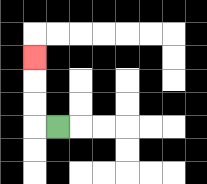{'start': '[2, 5]', 'end': '[1, 2]', 'path_directions': 'L,U,U,U', 'path_coordinates': '[[2, 5], [1, 5], [1, 4], [1, 3], [1, 2]]'}